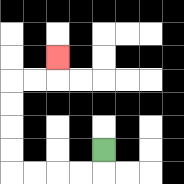{'start': '[4, 6]', 'end': '[2, 2]', 'path_directions': 'D,L,L,L,L,U,U,U,U,R,R,U', 'path_coordinates': '[[4, 6], [4, 7], [3, 7], [2, 7], [1, 7], [0, 7], [0, 6], [0, 5], [0, 4], [0, 3], [1, 3], [2, 3], [2, 2]]'}